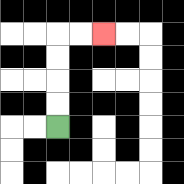{'start': '[2, 5]', 'end': '[4, 1]', 'path_directions': 'U,U,U,U,R,R', 'path_coordinates': '[[2, 5], [2, 4], [2, 3], [2, 2], [2, 1], [3, 1], [4, 1]]'}